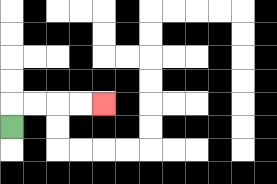{'start': '[0, 5]', 'end': '[4, 4]', 'path_directions': 'U,R,R,R,R', 'path_coordinates': '[[0, 5], [0, 4], [1, 4], [2, 4], [3, 4], [4, 4]]'}